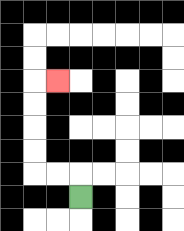{'start': '[3, 8]', 'end': '[2, 3]', 'path_directions': 'U,L,L,U,U,U,U,R', 'path_coordinates': '[[3, 8], [3, 7], [2, 7], [1, 7], [1, 6], [1, 5], [1, 4], [1, 3], [2, 3]]'}